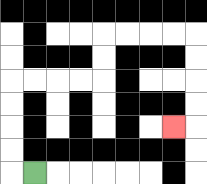{'start': '[1, 7]', 'end': '[7, 5]', 'path_directions': 'L,U,U,U,U,R,R,R,R,U,U,R,R,R,R,D,D,D,D,L', 'path_coordinates': '[[1, 7], [0, 7], [0, 6], [0, 5], [0, 4], [0, 3], [1, 3], [2, 3], [3, 3], [4, 3], [4, 2], [4, 1], [5, 1], [6, 1], [7, 1], [8, 1], [8, 2], [8, 3], [8, 4], [8, 5], [7, 5]]'}